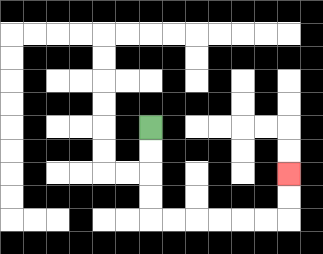{'start': '[6, 5]', 'end': '[12, 7]', 'path_directions': 'D,D,D,D,R,R,R,R,R,R,U,U', 'path_coordinates': '[[6, 5], [6, 6], [6, 7], [6, 8], [6, 9], [7, 9], [8, 9], [9, 9], [10, 9], [11, 9], [12, 9], [12, 8], [12, 7]]'}